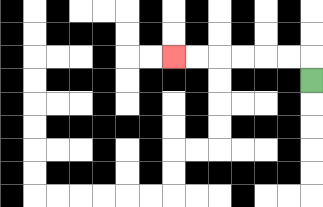{'start': '[13, 3]', 'end': '[7, 2]', 'path_directions': 'U,L,L,L,L,L,L', 'path_coordinates': '[[13, 3], [13, 2], [12, 2], [11, 2], [10, 2], [9, 2], [8, 2], [7, 2]]'}